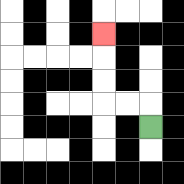{'start': '[6, 5]', 'end': '[4, 1]', 'path_directions': 'U,L,L,U,U,U', 'path_coordinates': '[[6, 5], [6, 4], [5, 4], [4, 4], [4, 3], [4, 2], [4, 1]]'}